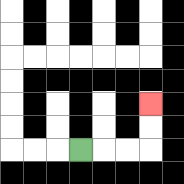{'start': '[3, 6]', 'end': '[6, 4]', 'path_directions': 'R,R,R,U,U', 'path_coordinates': '[[3, 6], [4, 6], [5, 6], [6, 6], [6, 5], [6, 4]]'}